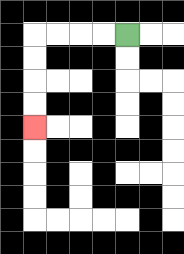{'start': '[5, 1]', 'end': '[1, 5]', 'path_directions': 'L,L,L,L,D,D,D,D', 'path_coordinates': '[[5, 1], [4, 1], [3, 1], [2, 1], [1, 1], [1, 2], [1, 3], [1, 4], [1, 5]]'}